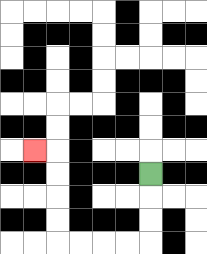{'start': '[6, 7]', 'end': '[1, 6]', 'path_directions': 'D,D,D,L,L,L,L,U,U,U,U,L', 'path_coordinates': '[[6, 7], [6, 8], [6, 9], [6, 10], [5, 10], [4, 10], [3, 10], [2, 10], [2, 9], [2, 8], [2, 7], [2, 6], [1, 6]]'}